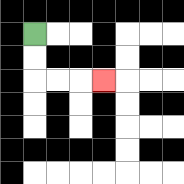{'start': '[1, 1]', 'end': '[4, 3]', 'path_directions': 'D,D,R,R,R', 'path_coordinates': '[[1, 1], [1, 2], [1, 3], [2, 3], [3, 3], [4, 3]]'}